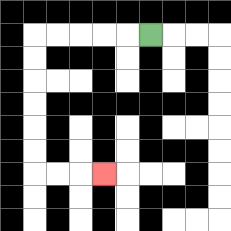{'start': '[6, 1]', 'end': '[4, 7]', 'path_directions': 'L,L,L,L,L,D,D,D,D,D,D,R,R,R', 'path_coordinates': '[[6, 1], [5, 1], [4, 1], [3, 1], [2, 1], [1, 1], [1, 2], [1, 3], [1, 4], [1, 5], [1, 6], [1, 7], [2, 7], [3, 7], [4, 7]]'}